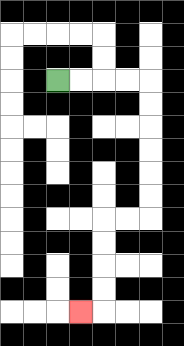{'start': '[2, 3]', 'end': '[3, 13]', 'path_directions': 'R,R,R,R,D,D,D,D,D,D,L,L,D,D,D,D,L', 'path_coordinates': '[[2, 3], [3, 3], [4, 3], [5, 3], [6, 3], [6, 4], [6, 5], [6, 6], [6, 7], [6, 8], [6, 9], [5, 9], [4, 9], [4, 10], [4, 11], [4, 12], [4, 13], [3, 13]]'}